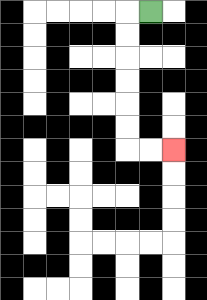{'start': '[6, 0]', 'end': '[7, 6]', 'path_directions': 'L,D,D,D,D,D,D,R,R', 'path_coordinates': '[[6, 0], [5, 0], [5, 1], [5, 2], [5, 3], [5, 4], [5, 5], [5, 6], [6, 6], [7, 6]]'}